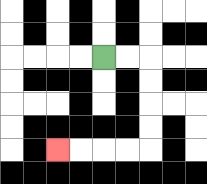{'start': '[4, 2]', 'end': '[2, 6]', 'path_directions': 'R,R,D,D,D,D,L,L,L,L', 'path_coordinates': '[[4, 2], [5, 2], [6, 2], [6, 3], [6, 4], [6, 5], [6, 6], [5, 6], [4, 6], [3, 6], [2, 6]]'}